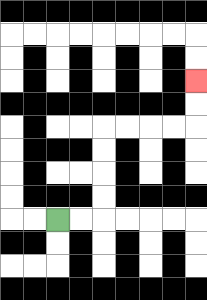{'start': '[2, 9]', 'end': '[8, 3]', 'path_directions': 'R,R,U,U,U,U,R,R,R,R,U,U', 'path_coordinates': '[[2, 9], [3, 9], [4, 9], [4, 8], [4, 7], [4, 6], [4, 5], [5, 5], [6, 5], [7, 5], [8, 5], [8, 4], [8, 3]]'}